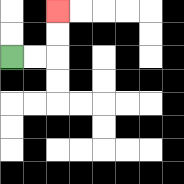{'start': '[0, 2]', 'end': '[2, 0]', 'path_directions': 'R,R,U,U', 'path_coordinates': '[[0, 2], [1, 2], [2, 2], [2, 1], [2, 0]]'}